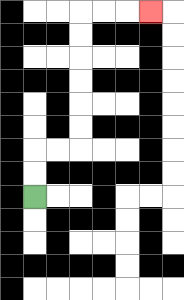{'start': '[1, 8]', 'end': '[6, 0]', 'path_directions': 'U,U,R,R,U,U,U,U,U,U,R,R,R', 'path_coordinates': '[[1, 8], [1, 7], [1, 6], [2, 6], [3, 6], [3, 5], [3, 4], [3, 3], [3, 2], [3, 1], [3, 0], [4, 0], [5, 0], [6, 0]]'}